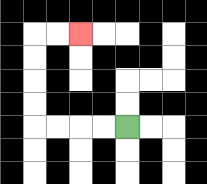{'start': '[5, 5]', 'end': '[3, 1]', 'path_directions': 'L,L,L,L,U,U,U,U,R,R', 'path_coordinates': '[[5, 5], [4, 5], [3, 5], [2, 5], [1, 5], [1, 4], [1, 3], [1, 2], [1, 1], [2, 1], [3, 1]]'}